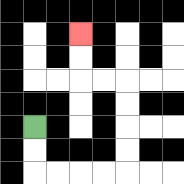{'start': '[1, 5]', 'end': '[3, 1]', 'path_directions': 'D,D,R,R,R,R,U,U,U,U,L,L,U,U', 'path_coordinates': '[[1, 5], [1, 6], [1, 7], [2, 7], [3, 7], [4, 7], [5, 7], [5, 6], [5, 5], [5, 4], [5, 3], [4, 3], [3, 3], [3, 2], [3, 1]]'}